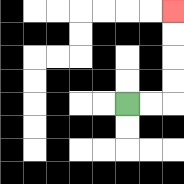{'start': '[5, 4]', 'end': '[7, 0]', 'path_directions': 'R,R,U,U,U,U', 'path_coordinates': '[[5, 4], [6, 4], [7, 4], [7, 3], [7, 2], [7, 1], [7, 0]]'}